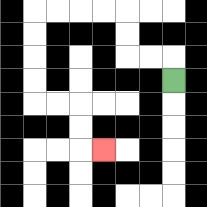{'start': '[7, 3]', 'end': '[4, 6]', 'path_directions': 'U,L,L,U,U,L,L,L,L,D,D,D,D,R,R,D,D,R', 'path_coordinates': '[[7, 3], [7, 2], [6, 2], [5, 2], [5, 1], [5, 0], [4, 0], [3, 0], [2, 0], [1, 0], [1, 1], [1, 2], [1, 3], [1, 4], [2, 4], [3, 4], [3, 5], [3, 6], [4, 6]]'}